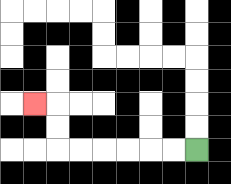{'start': '[8, 6]', 'end': '[1, 4]', 'path_directions': 'L,L,L,L,L,L,U,U,L', 'path_coordinates': '[[8, 6], [7, 6], [6, 6], [5, 6], [4, 6], [3, 6], [2, 6], [2, 5], [2, 4], [1, 4]]'}